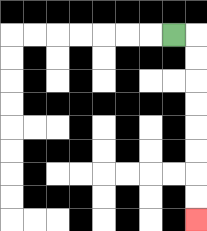{'start': '[7, 1]', 'end': '[8, 9]', 'path_directions': 'R,D,D,D,D,D,D,D,D', 'path_coordinates': '[[7, 1], [8, 1], [8, 2], [8, 3], [8, 4], [8, 5], [8, 6], [8, 7], [8, 8], [8, 9]]'}